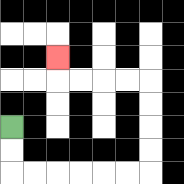{'start': '[0, 5]', 'end': '[2, 2]', 'path_directions': 'D,D,R,R,R,R,R,R,U,U,U,U,L,L,L,L,U', 'path_coordinates': '[[0, 5], [0, 6], [0, 7], [1, 7], [2, 7], [3, 7], [4, 7], [5, 7], [6, 7], [6, 6], [6, 5], [6, 4], [6, 3], [5, 3], [4, 3], [3, 3], [2, 3], [2, 2]]'}